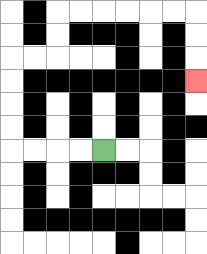{'start': '[4, 6]', 'end': '[8, 3]', 'path_directions': 'L,L,L,L,U,U,U,U,R,R,U,U,R,R,R,R,R,R,D,D,D', 'path_coordinates': '[[4, 6], [3, 6], [2, 6], [1, 6], [0, 6], [0, 5], [0, 4], [0, 3], [0, 2], [1, 2], [2, 2], [2, 1], [2, 0], [3, 0], [4, 0], [5, 0], [6, 0], [7, 0], [8, 0], [8, 1], [8, 2], [8, 3]]'}